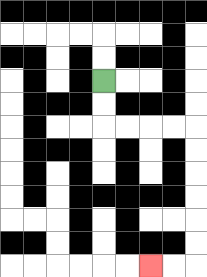{'start': '[4, 3]', 'end': '[6, 11]', 'path_directions': 'D,D,R,R,R,R,D,D,D,D,D,D,L,L', 'path_coordinates': '[[4, 3], [4, 4], [4, 5], [5, 5], [6, 5], [7, 5], [8, 5], [8, 6], [8, 7], [8, 8], [8, 9], [8, 10], [8, 11], [7, 11], [6, 11]]'}